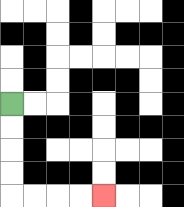{'start': '[0, 4]', 'end': '[4, 8]', 'path_directions': 'D,D,D,D,R,R,R,R', 'path_coordinates': '[[0, 4], [0, 5], [0, 6], [0, 7], [0, 8], [1, 8], [2, 8], [3, 8], [4, 8]]'}